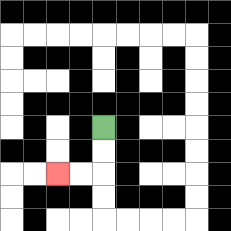{'start': '[4, 5]', 'end': '[2, 7]', 'path_directions': 'D,D,L,L', 'path_coordinates': '[[4, 5], [4, 6], [4, 7], [3, 7], [2, 7]]'}